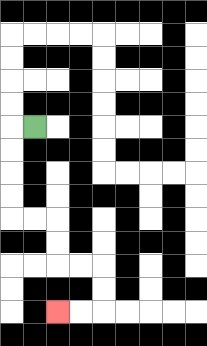{'start': '[1, 5]', 'end': '[2, 13]', 'path_directions': 'L,D,D,D,D,R,R,D,D,R,R,D,D,L,L', 'path_coordinates': '[[1, 5], [0, 5], [0, 6], [0, 7], [0, 8], [0, 9], [1, 9], [2, 9], [2, 10], [2, 11], [3, 11], [4, 11], [4, 12], [4, 13], [3, 13], [2, 13]]'}